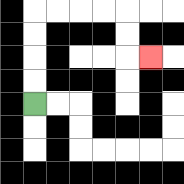{'start': '[1, 4]', 'end': '[6, 2]', 'path_directions': 'U,U,U,U,R,R,R,R,D,D,R', 'path_coordinates': '[[1, 4], [1, 3], [1, 2], [1, 1], [1, 0], [2, 0], [3, 0], [4, 0], [5, 0], [5, 1], [5, 2], [6, 2]]'}